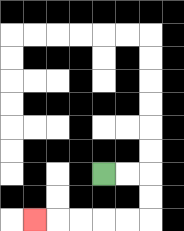{'start': '[4, 7]', 'end': '[1, 9]', 'path_directions': 'R,R,D,D,L,L,L,L,L', 'path_coordinates': '[[4, 7], [5, 7], [6, 7], [6, 8], [6, 9], [5, 9], [4, 9], [3, 9], [2, 9], [1, 9]]'}